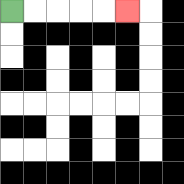{'start': '[0, 0]', 'end': '[5, 0]', 'path_directions': 'R,R,R,R,R', 'path_coordinates': '[[0, 0], [1, 0], [2, 0], [3, 0], [4, 0], [5, 0]]'}